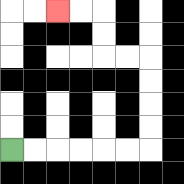{'start': '[0, 6]', 'end': '[2, 0]', 'path_directions': 'R,R,R,R,R,R,U,U,U,U,L,L,U,U,L,L', 'path_coordinates': '[[0, 6], [1, 6], [2, 6], [3, 6], [4, 6], [5, 6], [6, 6], [6, 5], [6, 4], [6, 3], [6, 2], [5, 2], [4, 2], [4, 1], [4, 0], [3, 0], [2, 0]]'}